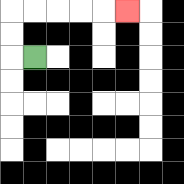{'start': '[1, 2]', 'end': '[5, 0]', 'path_directions': 'L,U,U,R,R,R,R,R', 'path_coordinates': '[[1, 2], [0, 2], [0, 1], [0, 0], [1, 0], [2, 0], [3, 0], [4, 0], [5, 0]]'}